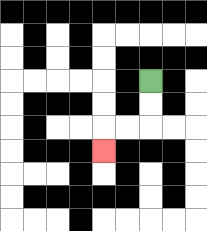{'start': '[6, 3]', 'end': '[4, 6]', 'path_directions': 'D,D,L,L,D', 'path_coordinates': '[[6, 3], [6, 4], [6, 5], [5, 5], [4, 5], [4, 6]]'}